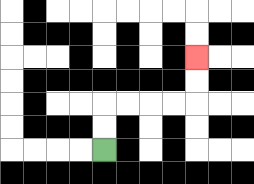{'start': '[4, 6]', 'end': '[8, 2]', 'path_directions': 'U,U,R,R,R,R,U,U', 'path_coordinates': '[[4, 6], [4, 5], [4, 4], [5, 4], [6, 4], [7, 4], [8, 4], [8, 3], [8, 2]]'}